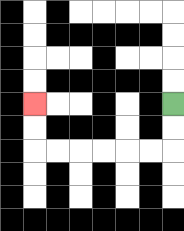{'start': '[7, 4]', 'end': '[1, 4]', 'path_directions': 'D,D,L,L,L,L,L,L,U,U', 'path_coordinates': '[[7, 4], [7, 5], [7, 6], [6, 6], [5, 6], [4, 6], [3, 6], [2, 6], [1, 6], [1, 5], [1, 4]]'}